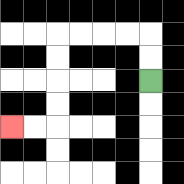{'start': '[6, 3]', 'end': '[0, 5]', 'path_directions': 'U,U,L,L,L,L,D,D,D,D,L,L', 'path_coordinates': '[[6, 3], [6, 2], [6, 1], [5, 1], [4, 1], [3, 1], [2, 1], [2, 2], [2, 3], [2, 4], [2, 5], [1, 5], [0, 5]]'}